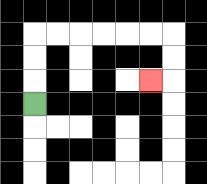{'start': '[1, 4]', 'end': '[6, 3]', 'path_directions': 'U,U,U,R,R,R,R,R,R,D,D,L', 'path_coordinates': '[[1, 4], [1, 3], [1, 2], [1, 1], [2, 1], [3, 1], [4, 1], [5, 1], [6, 1], [7, 1], [7, 2], [7, 3], [6, 3]]'}